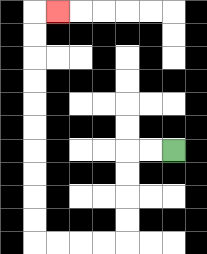{'start': '[7, 6]', 'end': '[2, 0]', 'path_directions': 'L,L,D,D,D,D,L,L,L,L,U,U,U,U,U,U,U,U,U,U,R', 'path_coordinates': '[[7, 6], [6, 6], [5, 6], [5, 7], [5, 8], [5, 9], [5, 10], [4, 10], [3, 10], [2, 10], [1, 10], [1, 9], [1, 8], [1, 7], [1, 6], [1, 5], [1, 4], [1, 3], [1, 2], [1, 1], [1, 0], [2, 0]]'}